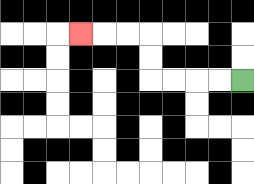{'start': '[10, 3]', 'end': '[3, 1]', 'path_directions': 'L,L,L,L,U,U,L,L,L', 'path_coordinates': '[[10, 3], [9, 3], [8, 3], [7, 3], [6, 3], [6, 2], [6, 1], [5, 1], [4, 1], [3, 1]]'}